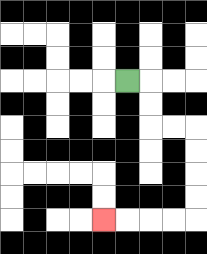{'start': '[5, 3]', 'end': '[4, 9]', 'path_directions': 'R,D,D,R,R,D,D,D,D,L,L,L,L', 'path_coordinates': '[[5, 3], [6, 3], [6, 4], [6, 5], [7, 5], [8, 5], [8, 6], [8, 7], [8, 8], [8, 9], [7, 9], [6, 9], [5, 9], [4, 9]]'}